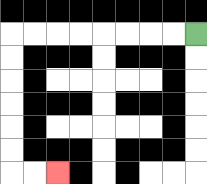{'start': '[8, 1]', 'end': '[2, 7]', 'path_directions': 'L,L,L,L,L,L,L,L,D,D,D,D,D,D,R,R', 'path_coordinates': '[[8, 1], [7, 1], [6, 1], [5, 1], [4, 1], [3, 1], [2, 1], [1, 1], [0, 1], [0, 2], [0, 3], [0, 4], [0, 5], [0, 6], [0, 7], [1, 7], [2, 7]]'}